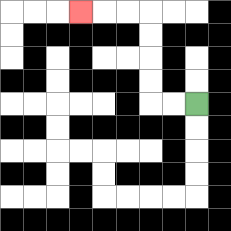{'start': '[8, 4]', 'end': '[3, 0]', 'path_directions': 'L,L,U,U,U,U,L,L,L', 'path_coordinates': '[[8, 4], [7, 4], [6, 4], [6, 3], [6, 2], [6, 1], [6, 0], [5, 0], [4, 0], [3, 0]]'}